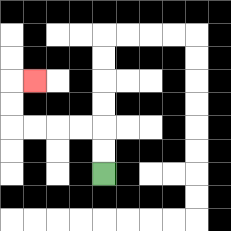{'start': '[4, 7]', 'end': '[1, 3]', 'path_directions': 'U,U,L,L,L,L,U,U,R', 'path_coordinates': '[[4, 7], [4, 6], [4, 5], [3, 5], [2, 5], [1, 5], [0, 5], [0, 4], [0, 3], [1, 3]]'}